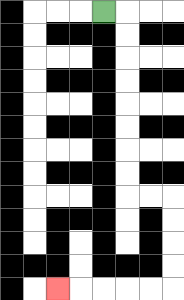{'start': '[4, 0]', 'end': '[2, 12]', 'path_directions': 'R,D,D,D,D,D,D,D,D,R,R,D,D,D,D,L,L,L,L,L', 'path_coordinates': '[[4, 0], [5, 0], [5, 1], [5, 2], [5, 3], [5, 4], [5, 5], [5, 6], [5, 7], [5, 8], [6, 8], [7, 8], [7, 9], [7, 10], [7, 11], [7, 12], [6, 12], [5, 12], [4, 12], [3, 12], [2, 12]]'}